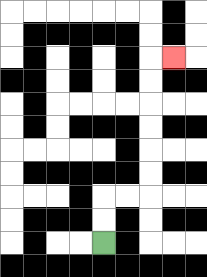{'start': '[4, 10]', 'end': '[7, 2]', 'path_directions': 'U,U,R,R,U,U,U,U,U,U,R', 'path_coordinates': '[[4, 10], [4, 9], [4, 8], [5, 8], [6, 8], [6, 7], [6, 6], [6, 5], [6, 4], [6, 3], [6, 2], [7, 2]]'}